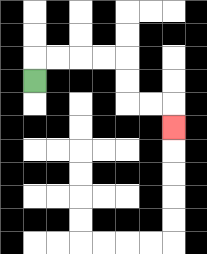{'start': '[1, 3]', 'end': '[7, 5]', 'path_directions': 'U,R,R,R,R,D,D,R,R,D', 'path_coordinates': '[[1, 3], [1, 2], [2, 2], [3, 2], [4, 2], [5, 2], [5, 3], [5, 4], [6, 4], [7, 4], [7, 5]]'}